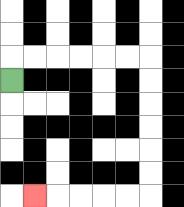{'start': '[0, 3]', 'end': '[1, 8]', 'path_directions': 'U,R,R,R,R,R,R,D,D,D,D,D,D,L,L,L,L,L', 'path_coordinates': '[[0, 3], [0, 2], [1, 2], [2, 2], [3, 2], [4, 2], [5, 2], [6, 2], [6, 3], [6, 4], [6, 5], [6, 6], [6, 7], [6, 8], [5, 8], [4, 8], [3, 8], [2, 8], [1, 8]]'}